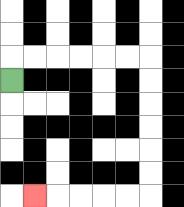{'start': '[0, 3]', 'end': '[1, 8]', 'path_directions': 'U,R,R,R,R,R,R,D,D,D,D,D,D,L,L,L,L,L', 'path_coordinates': '[[0, 3], [0, 2], [1, 2], [2, 2], [3, 2], [4, 2], [5, 2], [6, 2], [6, 3], [6, 4], [6, 5], [6, 6], [6, 7], [6, 8], [5, 8], [4, 8], [3, 8], [2, 8], [1, 8]]'}